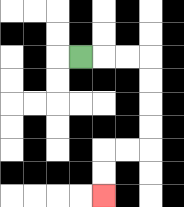{'start': '[3, 2]', 'end': '[4, 8]', 'path_directions': 'R,R,R,D,D,D,D,L,L,D,D', 'path_coordinates': '[[3, 2], [4, 2], [5, 2], [6, 2], [6, 3], [6, 4], [6, 5], [6, 6], [5, 6], [4, 6], [4, 7], [4, 8]]'}